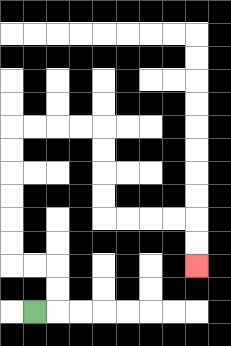{'start': '[1, 13]', 'end': '[8, 11]', 'path_directions': 'R,U,U,L,L,U,U,U,U,U,U,R,R,R,R,D,D,D,D,R,R,R,R,D,D', 'path_coordinates': '[[1, 13], [2, 13], [2, 12], [2, 11], [1, 11], [0, 11], [0, 10], [0, 9], [0, 8], [0, 7], [0, 6], [0, 5], [1, 5], [2, 5], [3, 5], [4, 5], [4, 6], [4, 7], [4, 8], [4, 9], [5, 9], [6, 9], [7, 9], [8, 9], [8, 10], [8, 11]]'}